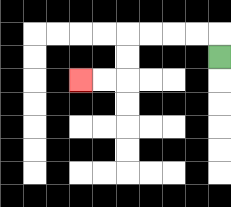{'start': '[9, 2]', 'end': '[3, 3]', 'path_directions': 'U,L,L,L,L,D,D,L,L', 'path_coordinates': '[[9, 2], [9, 1], [8, 1], [7, 1], [6, 1], [5, 1], [5, 2], [5, 3], [4, 3], [3, 3]]'}